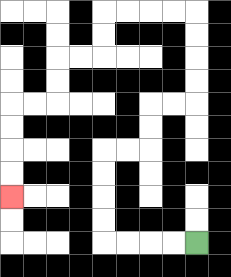{'start': '[8, 10]', 'end': '[0, 8]', 'path_directions': 'L,L,L,L,U,U,U,U,R,R,U,U,R,R,U,U,U,U,L,L,L,L,D,D,L,L,D,D,L,L,D,D,D,D', 'path_coordinates': '[[8, 10], [7, 10], [6, 10], [5, 10], [4, 10], [4, 9], [4, 8], [4, 7], [4, 6], [5, 6], [6, 6], [6, 5], [6, 4], [7, 4], [8, 4], [8, 3], [8, 2], [8, 1], [8, 0], [7, 0], [6, 0], [5, 0], [4, 0], [4, 1], [4, 2], [3, 2], [2, 2], [2, 3], [2, 4], [1, 4], [0, 4], [0, 5], [0, 6], [0, 7], [0, 8]]'}